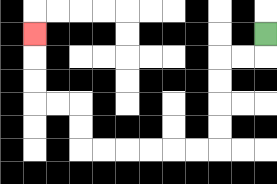{'start': '[11, 1]', 'end': '[1, 1]', 'path_directions': 'D,L,L,D,D,D,D,L,L,L,L,L,L,U,U,L,L,U,U,U', 'path_coordinates': '[[11, 1], [11, 2], [10, 2], [9, 2], [9, 3], [9, 4], [9, 5], [9, 6], [8, 6], [7, 6], [6, 6], [5, 6], [4, 6], [3, 6], [3, 5], [3, 4], [2, 4], [1, 4], [1, 3], [1, 2], [1, 1]]'}